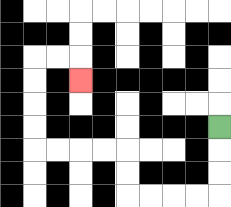{'start': '[9, 5]', 'end': '[3, 3]', 'path_directions': 'D,D,D,L,L,L,L,U,U,L,L,L,L,U,U,U,U,R,R,D', 'path_coordinates': '[[9, 5], [9, 6], [9, 7], [9, 8], [8, 8], [7, 8], [6, 8], [5, 8], [5, 7], [5, 6], [4, 6], [3, 6], [2, 6], [1, 6], [1, 5], [1, 4], [1, 3], [1, 2], [2, 2], [3, 2], [3, 3]]'}